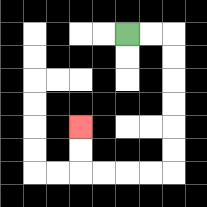{'start': '[5, 1]', 'end': '[3, 5]', 'path_directions': 'R,R,D,D,D,D,D,D,L,L,L,L,U,U', 'path_coordinates': '[[5, 1], [6, 1], [7, 1], [7, 2], [7, 3], [7, 4], [7, 5], [7, 6], [7, 7], [6, 7], [5, 7], [4, 7], [3, 7], [3, 6], [3, 5]]'}